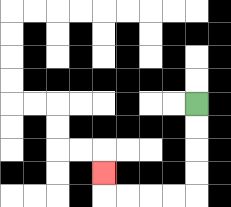{'start': '[8, 4]', 'end': '[4, 7]', 'path_directions': 'D,D,D,D,L,L,L,L,U', 'path_coordinates': '[[8, 4], [8, 5], [8, 6], [8, 7], [8, 8], [7, 8], [6, 8], [5, 8], [4, 8], [4, 7]]'}